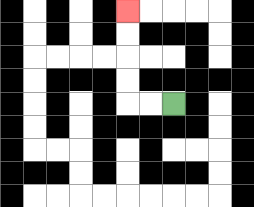{'start': '[7, 4]', 'end': '[5, 0]', 'path_directions': 'L,L,U,U,U,U', 'path_coordinates': '[[7, 4], [6, 4], [5, 4], [5, 3], [5, 2], [5, 1], [5, 0]]'}